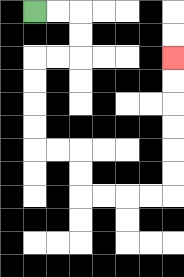{'start': '[1, 0]', 'end': '[7, 2]', 'path_directions': 'R,R,D,D,L,L,D,D,D,D,R,R,D,D,R,R,R,R,U,U,U,U,U,U', 'path_coordinates': '[[1, 0], [2, 0], [3, 0], [3, 1], [3, 2], [2, 2], [1, 2], [1, 3], [1, 4], [1, 5], [1, 6], [2, 6], [3, 6], [3, 7], [3, 8], [4, 8], [5, 8], [6, 8], [7, 8], [7, 7], [7, 6], [7, 5], [7, 4], [7, 3], [7, 2]]'}